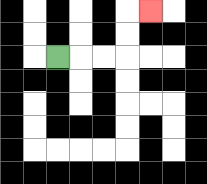{'start': '[2, 2]', 'end': '[6, 0]', 'path_directions': 'R,R,R,U,U,R', 'path_coordinates': '[[2, 2], [3, 2], [4, 2], [5, 2], [5, 1], [5, 0], [6, 0]]'}